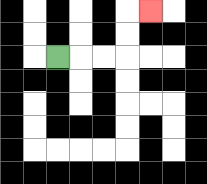{'start': '[2, 2]', 'end': '[6, 0]', 'path_directions': 'R,R,R,U,U,R', 'path_coordinates': '[[2, 2], [3, 2], [4, 2], [5, 2], [5, 1], [5, 0], [6, 0]]'}